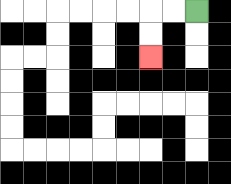{'start': '[8, 0]', 'end': '[6, 2]', 'path_directions': 'L,L,D,D', 'path_coordinates': '[[8, 0], [7, 0], [6, 0], [6, 1], [6, 2]]'}